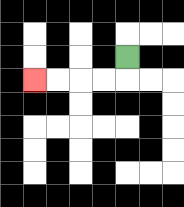{'start': '[5, 2]', 'end': '[1, 3]', 'path_directions': 'D,L,L,L,L', 'path_coordinates': '[[5, 2], [5, 3], [4, 3], [3, 3], [2, 3], [1, 3]]'}